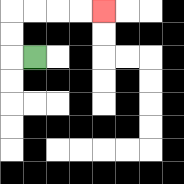{'start': '[1, 2]', 'end': '[4, 0]', 'path_directions': 'L,U,U,R,R,R,R', 'path_coordinates': '[[1, 2], [0, 2], [0, 1], [0, 0], [1, 0], [2, 0], [3, 0], [4, 0]]'}